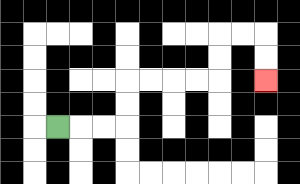{'start': '[2, 5]', 'end': '[11, 3]', 'path_directions': 'R,R,R,U,U,R,R,R,R,U,U,R,R,D,D', 'path_coordinates': '[[2, 5], [3, 5], [4, 5], [5, 5], [5, 4], [5, 3], [6, 3], [7, 3], [8, 3], [9, 3], [9, 2], [9, 1], [10, 1], [11, 1], [11, 2], [11, 3]]'}